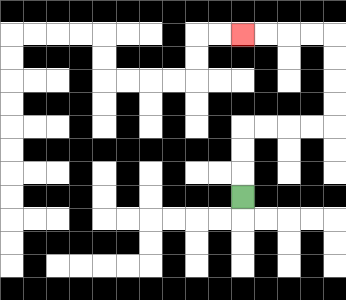{'start': '[10, 8]', 'end': '[10, 1]', 'path_directions': 'U,U,U,R,R,R,R,U,U,U,U,L,L,L,L', 'path_coordinates': '[[10, 8], [10, 7], [10, 6], [10, 5], [11, 5], [12, 5], [13, 5], [14, 5], [14, 4], [14, 3], [14, 2], [14, 1], [13, 1], [12, 1], [11, 1], [10, 1]]'}